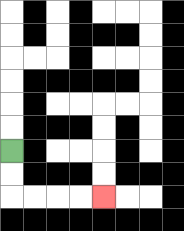{'start': '[0, 6]', 'end': '[4, 8]', 'path_directions': 'D,D,R,R,R,R', 'path_coordinates': '[[0, 6], [0, 7], [0, 8], [1, 8], [2, 8], [3, 8], [4, 8]]'}